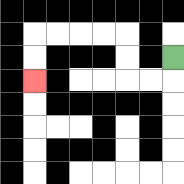{'start': '[7, 2]', 'end': '[1, 3]', 'path_directions': 'D,L,L,U,U,L,L,L,L,D,D', 'path_coordinates': '[[7, 2], [7, 3], [6, 3], [5, 3], [5, 2], [5, 1], [4, 1], [3, 1], [2, 1], [1, 1], [1, 2], [1, 3]]'}